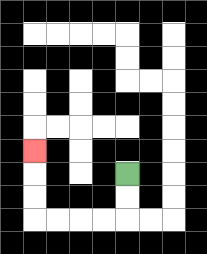{'start': '[5, 7]', 'end': '[1, 6]', 'path_directions': 'D,D,L,L,L,L,U,U,U', 'path_coordinates': '[[5, 7], [5, 8], [5, 9], [4, 9], [3, 9], [2, 9], [1, 9], [1, 8], [1, 7], [1, 6]]'}